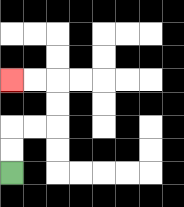{'start': '[0, 7]', 'end': '[0, 3]', 'path_directions': 'U,U,R,R,U,U,L,L', 'path_coordinates': '[[0, 7], [0, 6], [0, 5], [1, 5], [2, 5], [2, 4], [2, 3], [1, 3], [0, 3]]'}